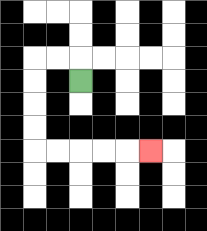{'start': '[3, 3]', 'end': '[6, 6]', 'path_directions': 'U,L,L,D,D,D,D,R,R,R,R,R', 'path_coordinates': '[[3, 3], [3, 2], [2, 2], [1, 2], [1, 3], [1, 4], [1, 5], [1, 6], [2, 6], [3, 6], [4, 6], [5, 6], [6, 6]]'}